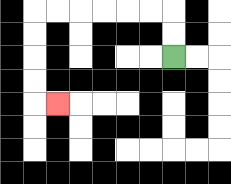{'start': '[7, 2]', 'end': '[2, 4]', 'path_directions': 'U,U,L,L,L,L,L,L,D,D,D,D,R', 'path_coordinates': '[[7, 2], [7, 1], [7, 0], [6, 0], [5, 0], [4, 0], [3, 0], [2, 0], [1, 0], [1, 1], [1, 2], [1, 3], [1, 4], [2, 4]]'}